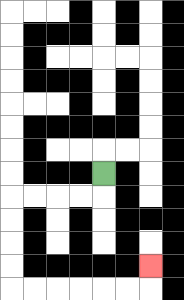{'start': '[4, 7]', 'end': '[6, 11]', 'path_directions': 'D,L,L,L,L,D,D,D,D,R,R,R,R,R,R,U', 'path_coordinates': '[[4, 7], [4, 8], [3, 8], [2, 8], [1, 8], [0, 8], [0, 9], [0, 10], [0, 11], [0, 12], [1, 12], [2, 12], [3, 12], [4, 12], [5, 12], [6, 12], [6, 11]]'}